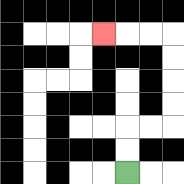{'start': '[5, 7]', 'end': '[4, 1]', 'path_directions': 'U,U,R,R,U,U,U,U,L,L,L', 'path_coordinates': '[[5, 7], [5, 6], [5, 5], [6, 5], [7, 5], [7, 4], [7, 3], [7, 2], [7, 1], [6, 1], [5, 1], [4, 1]]'}